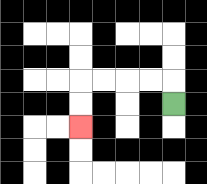{'start': '[7, 4]', 'end': '[3, 5]', 'path_directions': 'U,L,L,L,L,D,D', 'path_coordinates': '[[7, 4], [7, 3], [6, 3], [5, 3], [4, 3], [3, 3], [3, 4], [3, 5]]'}